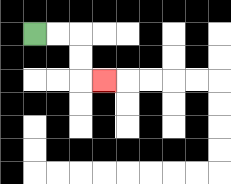{'start': '[1, 1]', 'end': '[4, 3]', 'path_directions': 'R,R,D,D,R', 'path_coordinates': '[[1, 1], [2, 1], [3, 1], [3, 2], [3, 3], [4, 3]]'}